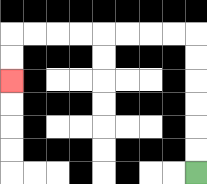{'start': '[8, 7]', 'end': '[0, 3]', 'path_directions': 'U,U,U,U,U,U,L,L,L,L,L,L,L,L,D,D', 'path_coordinates': '[[8, 7], [8, 6], [8, 5], [8, 4], [8, 3], [8, 2], [8, 1], [7, 1], [6, 1], [5, 1], [4, 1], [3, 1], [2, 1], [1, 1], [0, 1], [0, 2], [0, 3]]'}